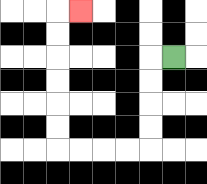{'start': '[7, 2]', 'end': '[3, 0]', 'path_directions': 'L,D,D,D,D,L,L,L,L,U,U,U,U,U,U,R', 'path_coordinates': '[[7, 2], [6, 2], [6, 3], [6, 4], [6, 5], [6, 6], [5, 6], [4, 6], [3, 6], [2, 6], [2, 5], [2, 4], [2, 3], [2, 2], [2, 1], [2, 0], [3, 0]]'}